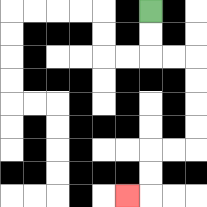{'start': '[6, 0]', 'end': '[5, 8]', 'path_directions': 'D,D,R,R,D,D,D,D,L,L,D,D,L', 'path_coordinates': '[[6, 0], [6, 1], [6, 2], [7, 2], [8, 2], [8, 3], [8, 4], [8, 5], [8, 6], [7, 6], [6, 6], [6, 7], [6, 8], [5, 8]]'}